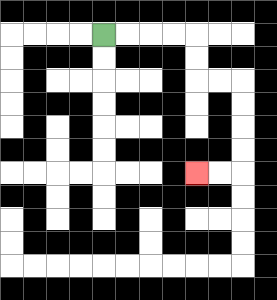{'start': '[4, 1]', 'end': '[8, 7]', 'path_directions': 'R,R,R,R,D,D,R,R,D,D,D,D,L,L', 'path_coordinates': '[[4, 1], [5, 1], [6, 1], [7, 1], [8, 1], [8, 2], [8, 3], [9, 3], [10, 3], [10, 4], [10, 5], [10, 6], [10, 7], [9, 7], [8, 7]]'}